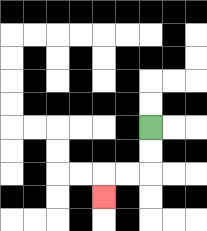{'start': '[6, 5]', 'end': '[4, 8]', 'path_directions': 'D,D,L,L,D', 'path_coordinates': '[[6, 5], [6, 6], [6, 7], [5, 7], [4, 7], [4, 8]]'}